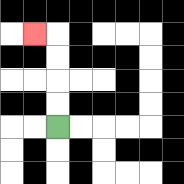{'start': '[2, 5]', 'end': '[1, 1]', 'path_directions': 'U,U,U,U,L', 'path_coordinates': '[[2, 5], [2, 4], [2, 3], [2, 2], [2, 1], [1, 1]]'}